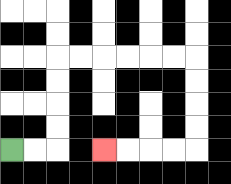{'start': '[0, 6]', 'end': '[4, 6]', 'path_directions': 'R,R,U,U,U,U,R,R,R,R,R,R,D,D,D,D,L,L,L,L', 'path_coordinates': '[[0, 6], [1, 6], [2, 6], [2, 5], [2, 4], [2, 3], [2, 2], [3, 2], [4, 2], [5, 2], [6, 2], [7, 2], [8, 2], [8, 3], [8, 4], [8, 5], [8, 6], [7, 6], [6, 6], [5, 6], [4, 6]]'}